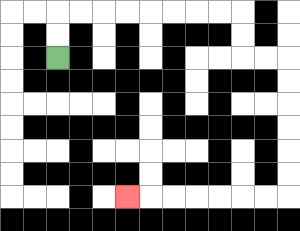{'start': '[2, 2]', 'end': '[5, 8]', 'path_directions': 'U,U,R,R,R,R,R,R,R,R,D,D,R,R,D,D,D,D,D,D,L,L,L,L,L,L,L', 'path_coordinates': '[[2, 2], [2, 1], [2, 0], [3, 0], [4, 0], [5, 0], [6, 0], [7, 0], [8, 0], [9, 0], [10, 0], [10, 1], [10, 2], [11, 2], [12, 2], [12, 3], [12, 4], [12, 5], [12, 6], [12, 7], [12, 8], [11, 8], [10, 8], [9, 8], [8, 8], [7, 8], [6, 8], [5, 8]]'}